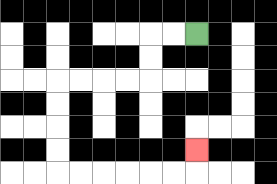{'start': '[8, 1]', 'end': '[8, 6]', 'path_directions': 'L,L,D,D,L,L,L,L,D,D,D,D,R,R,R,R,R,R,U', 'path_coordinates': '[[8, 1], [7, 1], [6, 1], [6, 2], [6, 3], [5, 3], [4, 3], [3, 3], [2, 3], [2, 4], [2, 5], [2, 6], [2, 7], [3, 7], [4, 7], [5, 7], [6, 7], [7, 7], [8, 7], [8, 6]]'}